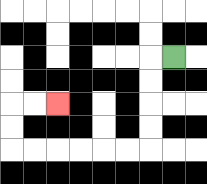{'start': '[7, 2]', 'end': '[2, 4]', 'path_directions': 'L,D,D,D,D,L,L,L,L,L,L,U,U,R,R', 'path_coordinates': '[[7, 2], [6, 2], [6, 3], [6, 4], [6, 5], [6, 6], [5, 6], [4, 6], [3, 6], [2, 6], [1, 6], [0, 6], [0, 5], [0, 4], [1, 4], [2, 4]]'}